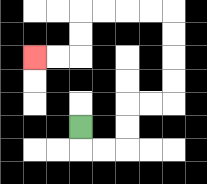{'start': '[3, 5]', 'end': '[1, 2]', 'path_directions': 'D,R,R,U,U,R,R,U,U,U,U,L,L,L,L,D,D,L,L', 'path_coordinates': '[[3, 5], [3, 6], [4, 6], [5, 6], [5, 5], [5, 4], [6, 4], [7, 4], [7, 3], [7, 2], [7, 1], [7, 0], [6, 0], [5, 0], [4, 0], [3, 0], [3, 1], [3, 2], [2, 2], [1, 2]]'}